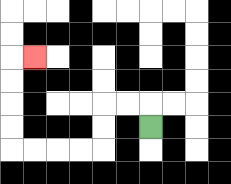{'start': '[6, 5]', 'end': '[1, 2]', 'path_directions': 'U,L,L,D,D,L,L,L,L,U,U,U,U,R', 'path_coordinates': '[[6, 5], [6, 4], [5, 4], [4, 4], [4, 5], [4, 6], [3, 6], [2, 6], [1, 6], [0, 6], [0, 5], [0, 4], [0, 3], [0, 2], [1, 2]]'}